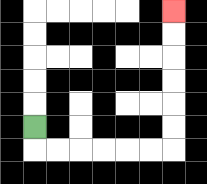{'start': '[1, 5]', 'end': '[7, 0]', 'path_directions': 'D,R,R,R,R,R,R,U,U,U,U,U,U', 'path_coordinates': '[[1, 5], [1, 6], [2, 6], [3, 6], [4, 6], [5, 6], [6, 6], [7, 6], [7, 5], [7, 4], [7, 3], [7, 2], [7, 1], [7, 0]]'}